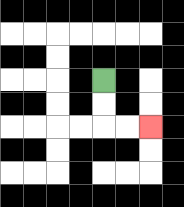{'start': '[4, 3]', 'end': '[6, 5]', 'path_directions': 'D,D,R,R', 'path_coordinates': '[[4, 3], [4, 4], [4, 5], [5, 5], [6, 5]]'}